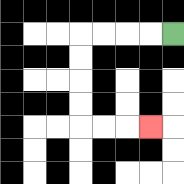{'start': '[7, 1]', 'end': '[6, 5]', 'path_directions': 'L,L,L,L,D,D,D,D,R,R,R', 'path_coordinates': '[[7, 1], [6, 1], [5, 1], [4, 1], [3, 1], [3, 2], [3, 3], [3, 4], [3, 5], [4, 5], [5, 5], [6, 5]]'}